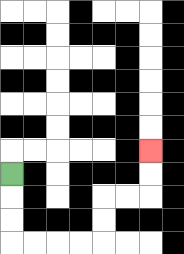{'start': '[0, 7]', 'end': '[6, 6]', 'path_directions': 'D,D,D,R,R,R,R,U,U,R,R,U,U', 'path_coordinates': '[[0, 7], [0, 8], [0, 9], [0, 10], [1, 10], [2, 10], [3, 10], [4, 10], [4, 9], [4, 8], [5, 8], [6, 8], [6, 7], [6, 6]]'}